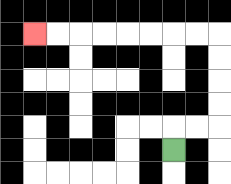{'start': '[7, 6]', 'end': '[1, 1]', 'path_directions': 'U,R,R,U,U,U,U,L,L,L,L,L,L,L,L', 'path_coordinates': '[[7, 6], [7, 5], [8, 5], [9, 5], [9, 4], [9, 3], [9, 2], [9, 1], [8, 1], [7, 1], [6, 1], [5, 1], [4, 1], [3, 1], [2, 1], [1, 1]]'}